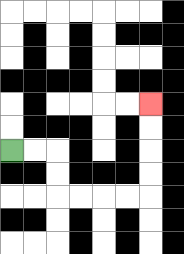{'start': '[0, 6]', 'end': '[6, 4]', 'path_directions': 'R,R,D,D,R,R,R,R,U,U,U,U', 'path_coordinates': '[[0, 6], [1, 6], [2, 6], [2, 7], [2, 8], [3, 8], [4, 8], [5, 8], [6, 8], [6, 7], [6, 6], [6, 5], [6, 4]]'}